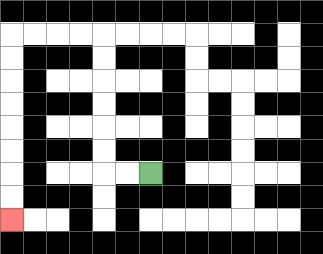{'start': '[6, 7]', 'end': '[0, 9]', 'path_directions': 'L,L,U,U,U,U,U,U,L,L,L,L,D,D,D,D,D,D,D,D', 'path_coordinates': '[[6, 7], [5, 7], [4, 7], [4, 6], [4, 5], [4, 4], [4, 3], [4, 2], [4, 1], [3, 1], [2, 1], [1, 1], [0, 1], [0, 2], [0, 3], [0, 4], [0, 5], [0, 6], [0, 7], [0, 8], [0, 9]]'}